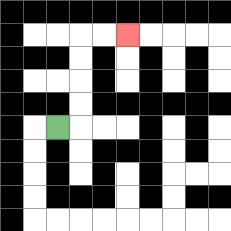{'start': '[2, 5]', 'end': '[5, 1]', 'path_directions': 'R,U,U,U,U,R,R', 'path_coordinates': '[[2, 5], [3, 5], [3, 4], [3, 3], [3, 2], [3, 1], [4, 1], [5, 1]]'}